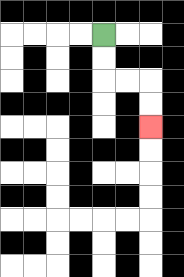{'start': '[4, 1]', 'end': '[6, 5]', 'path_directions': 'D,D,R,R,D,D', 'path_coordinates': '[[4, 1], [4, 2], [4, 3], [5, 3], [6, 3], [6, 4], [6, 5]]'}